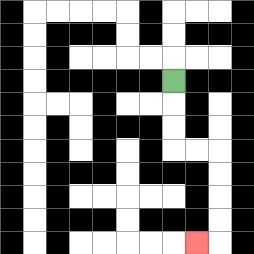{'start': '[7, 3]', 'end': '[8, 10]', 'path_directions': 'D,D,D,R,R,D,D,D,D,L', 'path_coordinates': '[[7, 3], [7, 4], [7, 5], [7, 6], [8, 6], [9, 6], [9, 7], [9, 8], [9, 9], [9, 10], [8, 10]]'}